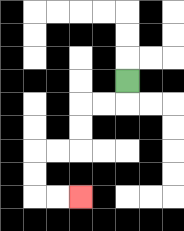{'start': '[5, 3]', 'end': '[3, 8]', 'path_directions': 'D,L,L,D,D,L,L,D,D,R,R', 'path_coordinates': '[[5, 3], [5, 4], [4, 4], [3, 4], [3, 5], [3, 6], [2, 6], [1, 6], [1, 7], [1, 8], [2, 8], [3, 8]]'}